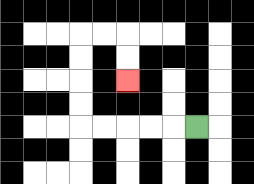{'start': '[8, 5]', 'end': '[5, 3]', 'path_directions': 'L,L,L,L,L,U,U,U,U,R,R,D,D', 'path_coordinates': '[[8, 5], [7, 5], [6, 5], [5, 5], [4, 5], [3, 5], [3, 4], [3, 3], [3, 2], [3, 1], [4, 1], [5, 1], [5, 2], [5, 3]]'}